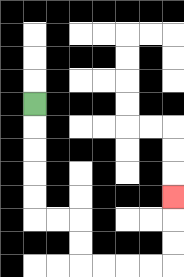{'start': '[1, 4]', 'end': '[7, 8]', 'path_directions': 'D,D,D,D,D,R,R,D,D,R,R,R,R,U,U,U', 'path_coordinates': '[[1, 4], [1, 5], [1, 6], [1, 7], [1, 8], [1, 9], [2, 9], [3, 9], [3, 10], [3, 11], [4, 11], [5, 11], [6, 11], [7, 11], [7, 10], [7, 9], [7, 8]]'}